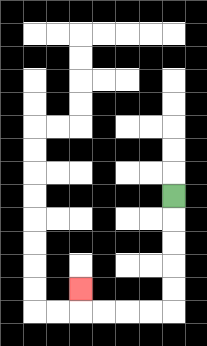{'start': '[7, 8]', 'end': '[3, 12]', 'path_directions': 'D,D,D,D,D,L,L,L,L,U', 'path_coordinates': '[[7, 8], [7, 9], [7, 10], [7, 11], [7, 12], [7, 13], [6, 13], [5, 13], [4, 13], [3, 13], [3, 12]]'}